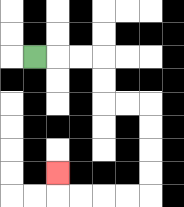{'start': '[1, 2]', 'end': '[2, 7]', 'path_directions': 'R,R,R,D,D,R,R,D,D,D,D,L,L,L,L,U', 'path_coordinates': '[[1, 2], [2, 2], [3, 2], [4, 2], [4, 3], [4, 4], [5, 4], [6, 4], [6, 5], [6, 6], [6, 7], [6, 8], [5, 8], [4, 8], [3, 8], [2, 8], [2, 7]]'}